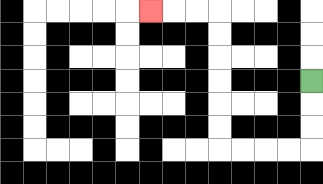{'start': '[13, 3]', 'end': '[6, 0]', 'path_directions': 'D,D,D,L,L,L,L,U,U,U,U,U,U,L,L,L', 'path_coordinates': '[[13, 3], [13, 4], [13, 5], [13, 6], [12, 6], [11, 6], [10, 6], [9, 6], [9, 5], [9, 4], [9, 3], [9, 2], [9, 1], [9, 0], [8, 0], [7, 0], [6, 0]]'}